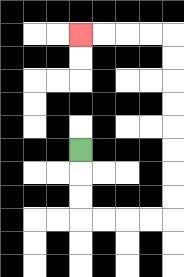{'start': '[3, 6]', 'end': '[3, 1]', 'path_directions': 'D,D,D,R,R,R,R,U,U,U,U,U,U,U,U,L,L,L,L', 'path_coordinates': '[[3, 6], [3, 7], [3, 8], [3, 9], [4, 9], [5, 9], [6, 9], [7, 9], [7, 8], [7, 7], [7, 6], [7, 5], [7, 4], [7, 3], [7, 2], [7, 1], [6, 1], [5, 1], [4, 1], [3, 1]]'}